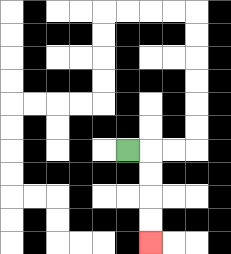{'start': '[5, 6]', 'end': '[6, 10]', 'path_directions': 'R,D,D,D,D', 'path_coordinates': '[[5, 6], [6, 6], [6, 7], [6, 8], [6, 9], [6, 10]]'}